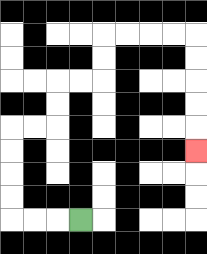{'start': '[3, 9]', 'end': '[8, 6]', 'path_directions': 'L,L,L,U,U,U,U,R,R,U,U,R,R,U,U,R,R,R,R,D,D,D,D,D', 'path_coordinates': '[[3, 9], [2, 9], [1, 9], [0, 9], [0, 8], [0, 7], [0, 6], [0, 5], [1, 5], [2, 5], [2, 4], [2, 3], [3, 3], [4, 3], [4, 2], [4, 1], [5, 1], [6, 1], [7, 1], [8, 1], [8, 2], [8, 3], [8, 4], [8, 5], [8, 6]]'}